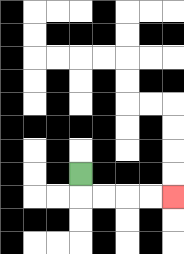{'start': '[3, 7]', 'end': '[7, 8]', 'path_directions': 'D,R,R,R,R', 'path_coordinates': '[[3, 7], [3, 8], [4, 8], [5, 8], [6, 8], [7, 8]]'}